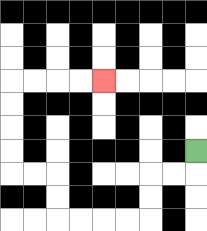{'start': '[8, 6]', 'end': '[4, 3]', 'path_directions': 'D,L,L,D,D,L,L,L,L,U,U,L,L,U,U,U,U,R,R,R,R', 'path_coordinates': '[[8, 6], [8, 7], [7, 7], [6, 7], [6, 8], [6, 9], [5, 9], [4, 9], [3, 9], [2, 9], [2, 8], [2, 7], [1, 7], [0, 7], [0, 6], [0, 5], [0, 4], [0, 3], [1, 3], [2, 3], [3, 3], [4, 3]]'}